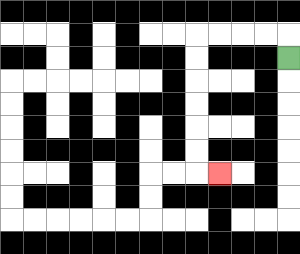{'start': '[12, 2]', 'end': '[9, 7]', 'path_directions': 'U,L,L,L,L,D,D,D,D,D,D,R', 'path_coordinates': '[[12, 2], [12, 1], [11, 1], [10, 1], [9, 1], [8, 1], [8, 2], [8, 3], [8, 4], [8, 5], [8, 6], [8, 7], [9, 7]]'}